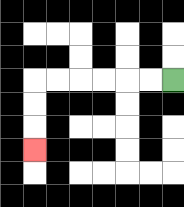{'start': '[7, 3]', 'end': '[1, 6]', 'path_directions': 'L,L,L,L,L,L,D,D,D', 'path_coordinates': '[[7, 3], [6, 3], [5, 3], [4, 3], [3, 3], [2, 3], [1, 3], [1, 4], [1, 5], [1, 6]]'}